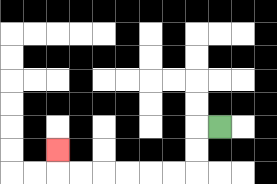{'start': '[9, 5]', 'end': '[2, 6]', 'path_directions': 'L,D,D,L,L,L,L,L,L,U', 'path_coordinates': '[[9, 5], [8, 5], [8, 6], [8, 7], [7, 7], [6, 7], [5, 7], [4, 7], [3, 7], [2, 7], [2, 6]]'}